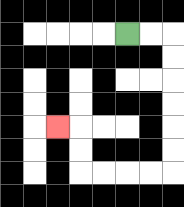{'start': '[5, 1]', 'end': '[2, 5]', 'path_directions': 'R,R,D,D,D,D,D,D,L,L,L,L,U,U,L', 'path_coordinates': '[[5, 1], [6, 1], [7, 1], [7, 2], [7, 3], [7, 4], [7, 5], [7, 6], [7, 7], [6, 7], [5, 7], [4, 7], [3, 7], [3, 6], [3, 5], [2, 5]]'}